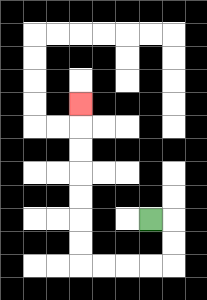{'start': '[6, 9]', 'end': '[3, 4]', 'path_directions': 'R,D,D,L,L,L,L,U,U,U,U,U,U,U', 'path_coordinates': '[[6, 9], [7, 9], [7, 10], [7, 11], [6, 11], [5, 11], [4, 11], [3, 11], [3, 10], [3, 9], [3, 8], [3, 7], [3, 6], [3, 5], [3, 4]]'}